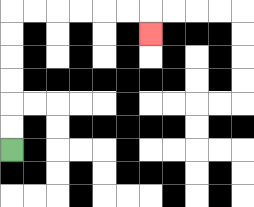{'start': '[0, 6]', 'end': '[6, 1]', 'path_directions': 'U,U,U,U,U,U,R,R,R,R,R,R,D', 'path_coordinates': '[[0, 6], [0, 5], [0, 4], [0, 3], [0, 2], [0, 1], [0, 0], [1, 0], [2, 0], [3, 0], [4, 0], [5, 0], [6, 0], [6, 1]]'}